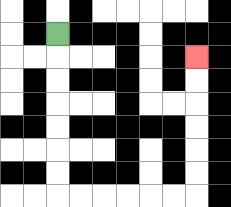{'start': '[2, 1]', 'end': '[8, 2]', 'path_directions': 'D,D,D,D,D,D,D,R,R,R,R,R,R,U,U,U,U,U,U', 'path_coordinates': '[[2, 1], [2, 2], [2, 3], [2, 4], [2, 5], [2, 6], [2, 7], [2, 8], [3, 8], [4, 8], [5, 8], [6, 8], [7, 8], [8, 8], [8, 7], [8, 6], [8, 5], [8, 4], [8, 3], [8, 2]]'}